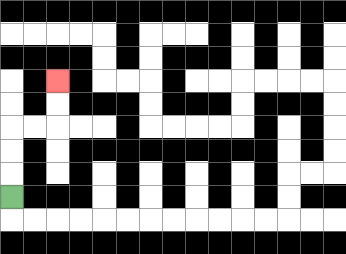{'start': '[0, 8]', 'end': '[2, 3]', 'path_directions': 'U,U,U,R,R,U,U', 'path_coordinates': '[[0, 8], [0, 7], [0, 6], [0, 5], [1, 5], [2, 5], [2, 4], [2, 3]]'}